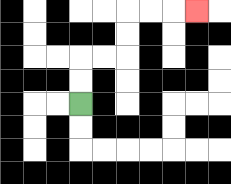{'start': '[3, 4]', 'end': '[8, 0]', 'path_directions': 'U,U,R,R,U,U,R,R,R', 'path_coordinates': '[[3, 4], [3, 3], [3, 2], [4, 2], [5, 2], [5, 1], [5, 0], [6, 0], [7, 0], [8, 0]]'}